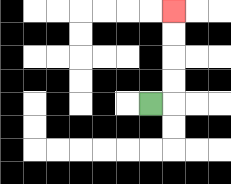{'start': '[6, 4]', 'end': '[7, 0]', 'path_directions': 'R,U,U,U,U', 'path_coordinates': '[[6, 4], [7, 4], [7, 3], [7, 2], [7, 1], [7, 0]]'}